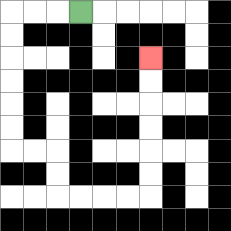{'start': '[3, 0]', 'end': '[6, 2]', 'path_directions': 'L,L,L,D,D,D,D,D,D,R,R,D,D,R,R,R,R,U,U,U,U,U,U', 'path_coordinates': '[[3, 0], [2, 0], [1, 0], [0, 0], [0, 1], [0, 2], [0, 3], [0, 4], [0, 5], [0, 6], [1, 6], [2, 6], [2, 7], [2, 8], [3, 8], [4, 8], [5, 8], [6, 8], [6, 7], [6, 6], [6, 5], [6, 4], [6, 3], [6, 2]]'}